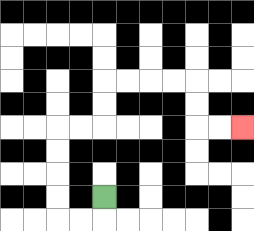{'start': '[4, 8]', 'end': '[10, 5]', 'path_directions': 'D,L,L,U,U,U,U,R,R,U,U,R,R,R,R,D,D,R,R', 'path_coordinates': '[[4, 8], [4, 9], [3, 9], [2, 9], [2, 8], [2, 7], [2, 6], [2, 5], [3, 5], [4, 5], [4, 4], [4, 3], [5, 3], [6, 3], [7, 3], [8, 3], [8, 4], [8, 5], [9, 5], [10, 5]]'}